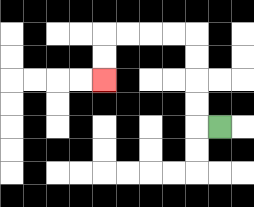{'start': '[9, 5]', 'end': '[4, 3]', 'path_directions': 'L,U,U,U,U,L,L,L,L,D,D', 'path_coordinates': '[[9, 5], [8, 5], [8, 4], [8, 3], [8, 2], [8, 1], [7, 1], [6, 1], [5, 1], [4, 1], [4, 2], [4, 3]]'}